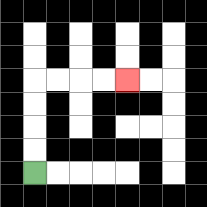{'start': '[1, 7]', 'end': '[5, 3]', 'path_directions': 'U,U,U,U,R,R,R,R', 'path_coordinates': '[[1, 7], [1, 6], [1, 5], [1, 4], [1, 3], [2, 3], [3, 3], [4, 3], [5, 3]]'}